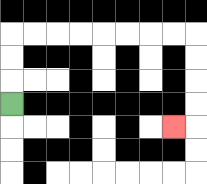{'start': '[0, 4]', 'end': '[7, 5]', 'path_directions': 'U,U,U,R,R,R,R,R,R,R,R,D,D,D,D,L', 'path_coordinates': '[[0, 4], [0, 3], [0, 2], [0, 1], [1, 1], [2, 1], [3, 1], [4, 1], [5, 1], [6, 1], [7, 1], [8, 1], [8, 2], [8, 3], [8, 4], [8, 5], [7, 5]]'}